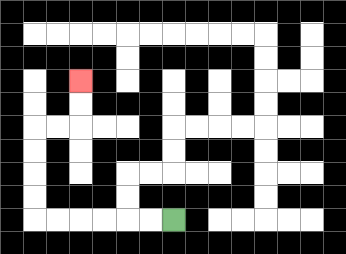{'start': '[7, 9]', 'end': '[3, 3]', 'path_directions': 'L,L,L,L,L,L,U,U,U,U,R,R,U,U', 'path_coordinates': '[[7, 9], [6, 9], [5, 9], [4, 9], [3, 9], [2, 9], [1, 9], [1, 8], [1, 7], [1, 6], [1, 5], [2, 5], [3, 5], [3, 4], [3, 3]]'}